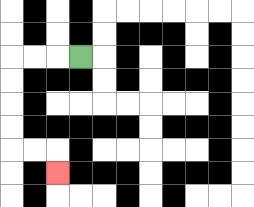{'start': '[3, 2]', 'end': '[2, 7]', 'path_directions': 'L,L,L,D,D,D,D,R,R,D', 'path_coordinates': '[[3, 2], [2, 2], [1, 2], [0, 2], [0, 3], [0, 4], [0, 5], [0, 6], [1, 6], [2, 6], [2, 7]]'}